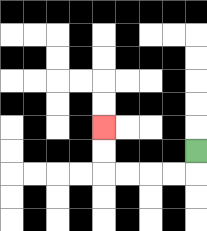{'start': '[8, 6]', 'end': '[4, 5]', 'path_directions': 'D,L,L,L,L,U,U', 'path_coordinates': '[[8, 6], [8, 7], [7, 7], [6, 7], [5, 7], [4, 7], [4, 6], [4, 5]]'}